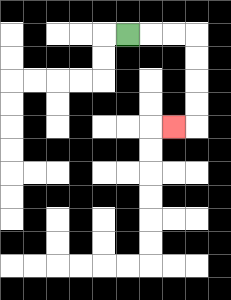{'start': '[5, 1]', 'end': '[7, 5]', 'path_directions': 'R,R,R,D,D,D,D,L', 'path_coordinates': '[[5, 1], [6, 1], [7, 1], [8, 1], [8, 2], [8, 3], [8, 4], [8, 5], [7, 5]]'}